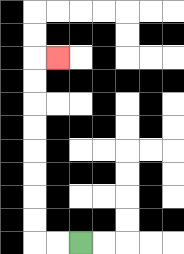{'start': '[3, 10]', 'end': '[2, 2]', 'path_directions': 'L,L,U,U,U,U,U,U,U,U,R', 'path_coordinates': '[[3, 10], [2, 10], [1, 10], [1, 9], [1, 8], [1, 7], [1, 6], [1, 5], [1, 4], [1, 3], [1, 2], [2, 2]]'}